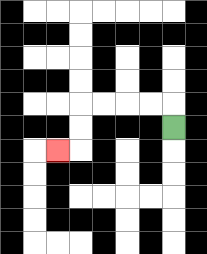{'start': '[7, 5]', 'end': '[2, 6]', 'path_directions': 'U,L,L,L,L,D,D,L', 'path_coordinates': '[[7, 5], [7, 4], [6, 4], [5, 4], [4, 4], [3, 4], [3, 5], [3, 6], [2, 6]]'}